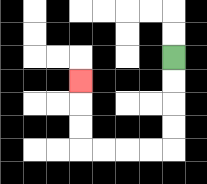{'start': '[7, 2]', 'end': '[3, 3]', 'path_directions': 'D,D,D,D,L,L,L,L,U,U,U', 'path_coordinates': '[[7, 2], [7, 3], [7, 4], [7, 5], [7, 6], [6, 6], [5, 6], [4, 6], [3, 6], [3, 5], [3, 4], [3, 3]]'}